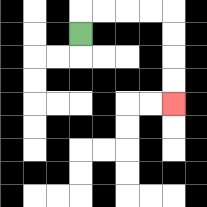{'start': '[3, 1]', 'end': '[7, 4]', 'path_directions': 'U,R,R,R,R,D,D,D,D', 'path_coordinates': '[[3, 1], [3, 0], [4, 0], [5, 0], [6, 0], [7, 0], [7, 1], [7, 2], [7, 3], [7, 4]]'}